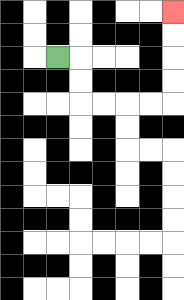{'start': '[2, 2]', 'end': '[7, 0]', 'path_directions': 'R,D,D,R,R,R,R,U,U,U,U', 'path_coordinates': '[[2, 2], [3, 2], [3, 3], [3, 4], [4, 4], [5, 4], [6, 4], [7, 4], [7, 3], [7, 2], [7, 1], [7, 0]]'}